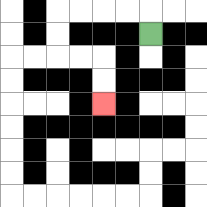{'start': '[6, 1]', 'end': '[4, 4]', 'path_directions': 'U,L,L,L,L,D,D,R,R,D,D', 'path_coordinates': '[[6, 1], [6, 0], [5, 0], [4, 0], [3, 0], [2, 0], [2, 1], [2, 2], [3, 2], [4, 2], [4, 3], [4, 4]]'}